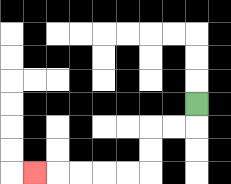{'start': '[8, 4]', 'end': '[1, 7]', 'path_directions': 'D,L,L,D,D,L,L,L,L,L', 'path_coordinates': '[[8, 4], [8, 5], [7, 5], [6, 5], [6, 6], [6, 7], [5, 7], [4, 7], [3, 7], [2, 7], [1, 7]]'}